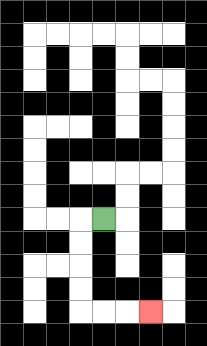{'start': '[4, 9]', 'end': '[6, 13]', 'path_directions': 'L,D,D,D,D,R,R,R', 'path_coordinates': '[[4, 9], [3, 9], [3, 10], [3, 11], [3, 12], [3, 13], [4, 13], [5, 13], [6, 13]]'}